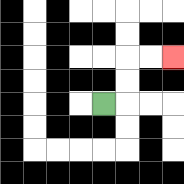{'start': '[4, 4]', 'end': '[7, 2]', 'path_directions': 'R,U,U,R,R', 'path_coordinates': '[[4, 4], [5, 4], [5, 3], [5, 2], [6, 2], [7, 2]]'}